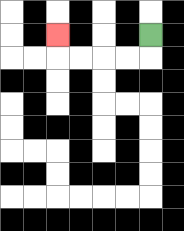{'start': '[6, 1]', 'end': '[2, 1]', 'path_directions': 'D,L,L,L,L,U', 'path_coordinates': '[[6, 1], [6, 2], [5, 2], [4, 2], [3, 2], [2, 2], [2, 1]]'}